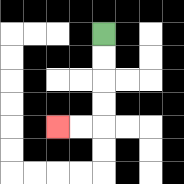{'start': '[4, 1]', 'end': '[2, 5]', 'path_directions': 'D,D,D,D,L,L', 'path_coordinates': '[[4, 1], [4, 2], [4, 3], [4, 4], [4, 5], [3, 5], [2, 5]]'}